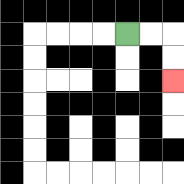{'start': '[5, 1]', 'end': '[7, 3]', 'path_directions': 'R,R,D,D', 'path_coordinates': '[[5, 1], [6, 1], [7, 1], [7, 2], [7, 3]]'}